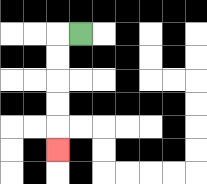{'start': '[3, 1]', 'end': '[2, 6]', 'path_directions': 'L,D,D,D,D,D', 'path_coordinates': '[[3, 1], [2, 1], [2, 2], [2, 3], [2, 4], [2, 5], [2, 6]]'}